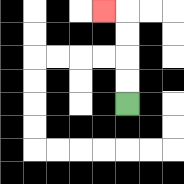{'start': '[5, 4]', 'end': '[4, 0]', 'path_directions': 'U,U,U,U,L', 'path_coordinates': '[[5, 4], [5, 3], [5, 2], [5, 1], [5, 0], [4, 0]]'}